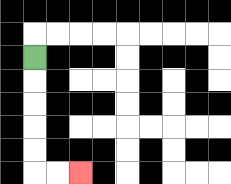{'start': '[1, 2]', 'end': '[3, 7]', 'path_directions': 'D,D,D,D,D,R,R', 'path_coordinates': '[[1, 2], [1, 3], [1, 4], [1, 5], [1, 6], [1, 7], [2, 7], [3, 7]]'}